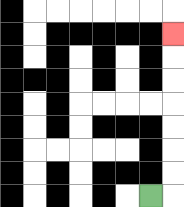{'start': '[6, 8]', 'end': '[7, 1]', 'path_directions': 'R,U,U,U,U,U,U,U', 'path_coordinates': '[[6, 8], [7, 8], [7, 7], [7, 6], [7, 5], [7, 4], [7, 3], [7, 2], [7, 1]]'}